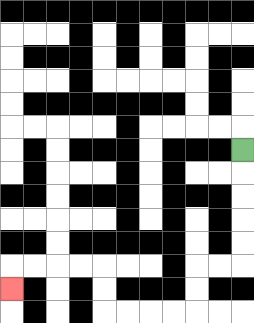{'start': '[10, 6]', 'end': '[0, 12]', 'path_directions': 'D,D,D,D,D,L,L,D,D,L,L,L,L,U,U,L,L,L,L,D', 'path_coordinates': '[[10, 6], [10, 7], [10, 8], [10, 9], [10, 10], [10, 11], [9, 11], [8, 11], [8, 12], [8, 13], [7, 13], [6, 13], [5, 13], [4, 13], [4, 12], [4, 11], [3, 11], [2, 11], [1, 11], [0, 11], [0, 12]]'}